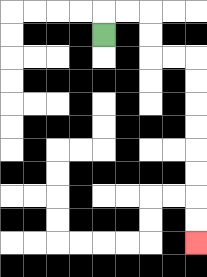{'start': '[4, 1]', 'end': '[8, 10]', 'path_directions': 'U,R,R,D,D,R,R,D,D,D,D,D,D,D,D', 'path_coordinates': '[[4, 1], [4, 0], [5, 0], [6, 0], [6, 1], [6, 2], [7, 2], [8, 2], [8, 3], [8, 4], [8, 5], [8, 6], [8, 7], [8, 8], [8, 9], [8, 10]]'}